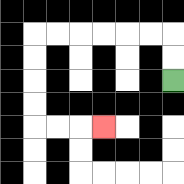{'start': '[7, 3]', 'end': '[4, 5]', 'path_directions': 'U,U,L,L,L,L,L,L,D,D,D,D,R,R,R', 'path_coordinates': '[[7, 3], [7, 2], [7, 1], [6, 1], [5, 1], [4, 1], [3, 1], [2, 1], [1, 1], [1, 2], [1, 3], [1, 4], [1, 5], [2, 5], [3, 5], [4, 5]]'}